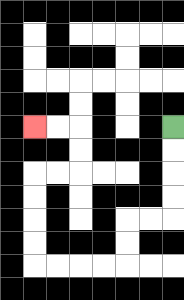{'start': '[7, 5]', 'end': '[1, 5]', 'path_directions': 'D,D,D,D,L,L,D,D,L,L,L,L,U,U,U,U,R,R,U,U,L,L', 'path_coordinates': '[[7, 5], [7, 6], [7, 7], [7, 8], [7, 9], [6, 9], [5, 9], [5, 10], [5, 11], [4, 11], [3, 11], [2, 11], [1, 11], [1, 10], [1, 9], [1, 8], [1, 7], [2, 7], [3, 7], [3, 6], [3, 5], [2, 5], [1, 5]]'}